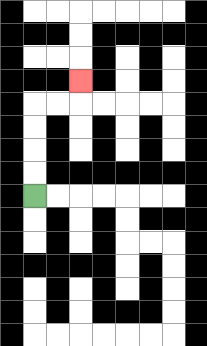{'start': '[1, 8]', 'end': '[3, 3]', 'path_directions': 'U,U,U,U,R,R,U', 'path_coordinates': '[[1, 8], [1, 7], [1, 6], [1, 5], [1, 4], [2, 4], [3, 4], [3, 3]]'}